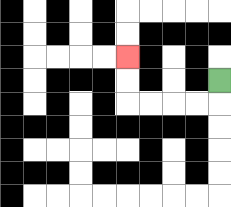{'start': '[9, 3]', 'end': '[5, 2]', 'path_directions': 'D,L,L,L,L,U,U', 'path_coordinates': '[[9, 3], [9, 4], [8, 4], [7, 4], [6, 4], [5, 4], [5, 3], [5, 2]]'}